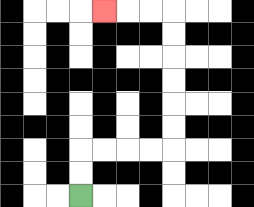{'start': '[3, 8]', 'end': '[4, 0]', 'path_directions': 'U,U,R,R,R,R,U,U,U,U,U,U,L,L,L', 'path_coordinates': '[[3, 8], [3, 7], [3, 6], [4, 6], [5, 6], [6, 6], [7, 6], [7, 5], [7, 4], [7, 3], [7, 2], [7, 1], [7, 0], [6, 0], [5, 0], [4, 0]]'}